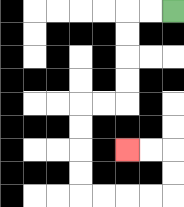{'start': '[7, 0]', 'end': '[5, 6]', 'path_directions': 'L,L,D,D,D,D,L,L,D,D,D,D,R,R,R,R,U,U,L,L', 'path_coordinates': '[[7, 0], [6, 0], [5, 0], [5, 1], [5, 2], [5, 3], [5, 4], [4, 4], [3, 4], [3, 5], [3, 6], [3, 7], [3, 8], [4, 8], [5, 8], [6, 8], [7, 8], [7, 7], [7, 6], [6, 6], [5, 6]]'}